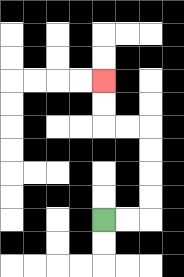{'start': '[4, 9]', 'end': '[4, 3]', 'path_directions': 'R,R,U,U,U,U,L,L,U,U', 'path_coordinates': '[[4, 9], [5, 9], [6, 9], [6, 8], [6, 7], [6, 6], [6, 5], [5, 5], [4, 5], [4, 4], [4, 3]]'}